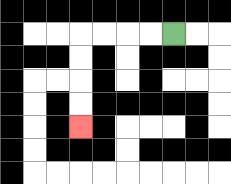{'start': '[7, 1]', 'end': '[3, 5]', 'path_directions': 'L,L,L,L,D,D,D,D', 'path_coordinates': '[[7, 1], [6, 1], [5, 1], [4, 1], [3, 1], [3, 2], [3, 3], [3, 4], [3, 5]]'}